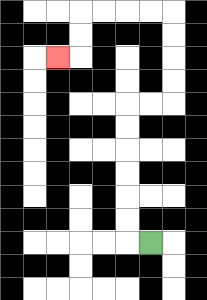{'start': '[6, 10]', 'end': '[2, 2]', 'path_directions': 'L,U,U,U,U,U,U,R,R,U,U,U,U,L,L,L,L,D,D,L', 'path_coordinates': '[[6, 10], [5, 10], [5, 9], [5, 8], [5, 7], [5, 6], [5, 5], [5, 4], [6, 4], [7, 4], [7, 3], [7, 2], [7, 1], [7, 0], [6, 0], [5, 0], [4, 0], [3, 0], [3, 1], [3, 2], [2, 2]]'}